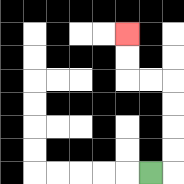{'start': '[6, 7]', 'end': '[5, 1]', 'path_directions': 'R,U,U,U,U,L,L,U,U', 'path_coordinates': '[[6, 7], [7, 7], [7, 6], [7, 5], [7, 4], [7, 3], [6, 3], [5, 3], [5, 2], [5, 1]]'}